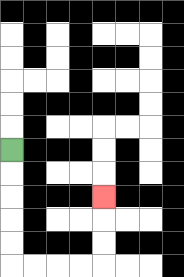{'start': '[0, 6]', 'end': '[4, 8]', 'path_directions': 'D,D,D,D,D,R,R,R,R,U,U,U', 'path_coordinates': '[[0, 6], [0, 7], [0, 8], [0, 9], [0, 10], [0, 11], [1, 11], [2, 11], [3, 11], [4, 11], [4, 10], [4, 9], [4, 8]]'}